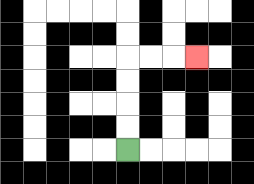{'start': '[5, 6]', 'end': '[8, 2]', 'path_directions': 'U,U,U,U,R,R,R', 'path_coordinates': '[[5, 6], [5, 5], [5, 4], [5, 3], [5, 2], [6, 2], [7, 2], [8, 2]]'}